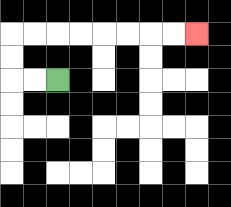{'start': '[2, 3]', 'end': '[8, 1]', 'path_directions': 'L,L,U,U,R,R,R,R,R,R,R,R', 'path_coordinates': '[[2, 3], [1, 3], [0, 3], [0, 2], [0, 1], [1, 1], [2, 1], [3, 1], [4, 1], [5, 1], [6, 1], [7, 1], [8, 1]]'}